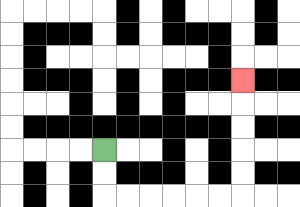{'start': '[4, 6]', 'end': '[10, 3]', 'path_directions': 'D,D,R,R,R,R,R,R,U,U,U,U,U', 'path_coordinates': '[[4, 6], [4, 7], [4, 8], [5, 8], [6, 8], [7, 8], [8, 8], [9, 8], [10, 8], [10, 7], [10, 6], [10, 5], [10, 4], [10, 3]]'}